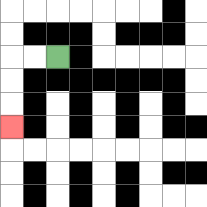{'start': '[2, 2]', 'end': '[0, 5]', 'path_directions': 'L,L,D,D,D', 'path_coordinates': '[[2, 2], [1, 2], [0, 2], [0, 3], [0, 4], [0, 5]]'}